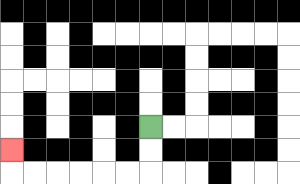{'start': '[6, 5]', 'end': '[0, 6]', 'path_directions': 'D,D,L,L,L,L,L,L,U', 'path_coordinates': '[[6, 5], [6, 6], [6, 7], [5, 7], [4, 7], [3, 7], [2, 7], [1, 7], [0, 7], [0, 6]]'}